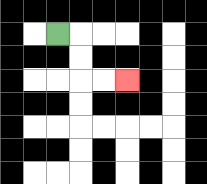{'start': '[2, 1]', 'end': '[5, 3]', 'path_directions': 'R,D,D,R,R', 'path_coordinates': '[[2, 1], [3, 1], [3, 2], [3, 3], [4, 3], [5, 3]]'}